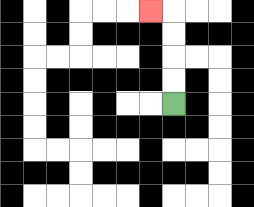{'start': '[7, 4]', 'end': '[6, 0]', 'path_directions': 'U,U,U,U,L', 'path_coordinates': '[[7, 4], [7, 3], [7, 2], [7, 1], [7, 0], [6, 0]]'}